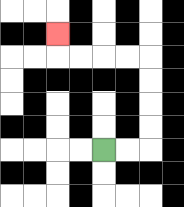{'start': '[4, 6]', 'end': '[2, 1]', 'path_directions': 'R,R,U,U,U,U,L,L,L,L,U', 'path_coordinates': '[[4, 6], [5, 6], [6, 6], [6, 5], [6, 4], [6, 3], [6, 2], [5, 2], [4, 2], [3, 2], [2, 2], [2, 1]]'}